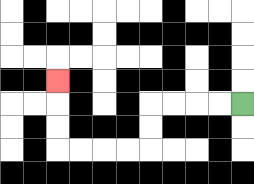{'start': '[10, 4]', 'end': '[2, 3]', 'path_directions': 'L,L,L,L,D,D,L,L,L,L,U,U,U', 'path_coordinates': '[[10, 4], [9, 4], [8, 4], [7, 4], [6, 4], [6, 5], [6, 6], [5, 6], [4, 6], [3, 6], [2, 6], [2, 5], [2, 4], [2, 3]]'}